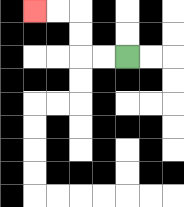{'start': '[5, 2]', 'end': '[1, 0]', 'path_directions': 'L,L,U,U,L,L', 'path_coordinates': '[[5, 2], [4, 2], [3, 2], [3, 1], [3, 0], [2, 0], [1, 0]]'}